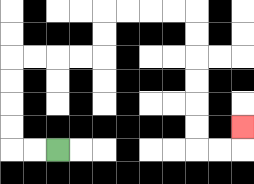{'start': '[2, 6]', 'end': '[10, 5]', 'path_directions': 'L,L,U,U,U,U,R,R,R,R,U,U,R,R,R,R,D,D,D,D,D,D,R,R,U', 'path_coordinates': '[[2, 6], [1, 6], [0, 6], [0, 5], [0, 4], [0, 3], [0, 2], [1, 2], [2, 2], [3, 2], [4, 2], [4, 1], [4, 0], [5, 0], [6, 0], [7, 0], [8, 0], [8, 1], [8, 2], [8, 3], [8, 4], [8, 5], [8, 6], [9, 6], [10, 6], [10, 5]]'}